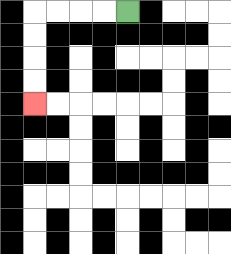{'start': '[5, 0]', 'end': '[1, 4]', 'path_directions': 'L,L,L,L,D,D,D,D', 'path_coordinates': '[[5, 0], [4, 0], [3, 0], [2, 0], [1, 0], [1, 1], [1, 2], [1, 3], [1, 4]]'}